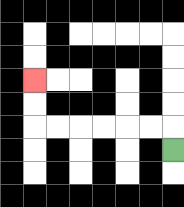{'start': '[7, 6]', 'end': '[1, 3]', 'path_directions': 'U,L,L,L,L,L,L,U,U', 'path_coordinates': '[[7, 6], [7, 5], [6, 5], [5, 5], [4, 5], [3, 5], [2, 5], [1, 5], [1, 4], [1, 3]]'}